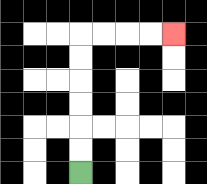{'start': '[3, 7]', 'end': '[7, 1]', 'path_directions': 'U,U,U,U,U,U,R,R,R,R', 'path_coordinates': '[[3, 7], [3, 6], [3, 5], [3, 4], [3, 3], [3, 2], [3, 1], [4, 1], [5, 1], [6, 1], [7, 1]]'}